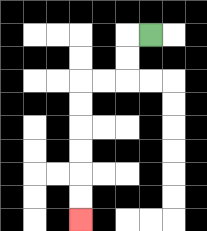{'start': '[6, 1]', 'end': '[3, 9]', 'path_directions': 'L,D,D,L,L,D,D,D,D,D,D', 'path_coordinates': '[[6, 1], [5, 1], [5, 2], [5, 3], [4, 3], [3, 3], [3, 4], [3, 5], [3, 6], [3, 7], [3, 8], [3, 9]]'}